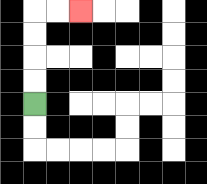{'start': '[1, 4]', 'end': '[3, 0]', 'path_directions': 'U,U,U,U,R,R', 'path_coordinates': '[[1, 4], [1, 3], [1, 2], [1, 1], [1, 0], [2, 0], [3, 0]]'}